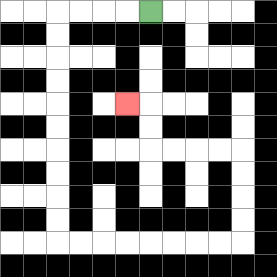{'start': '[6, 0]', 'end': '[5, 4]', 'path_directions': 'L,L,L,L,D,D,D,D,D,D,D,D,D,D,R,R,R,R,R,R,R,R,U,U,U,U,L,L,L,L,U,U,L', 'path_coordinates': '[[6, 0], [5, 0], [4, 0], [3, 0], [2, 0], [2, 1], [2, 2], [2, 3], [2, 4], [2, 5], [2, 6], [2, 7], [2, 8], [2, 9], [2, 10], [3, 10], [4, 10], [5, 10], [6, 10], [7, 10], [8, 10], [9, 10], [10, 10], [10, 9], [10, 8], [10, 7], [10, 6], [9, 6], [8, 6], [7, 6], [6, 6], [6, 5], [6, 4], [5, 4]]'}